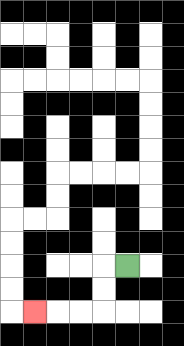{'start': '[5, 11]', 'end': '[1, 13]', 'path_directions': 'L,D,D,L,L,L', 'path_coordinates': '[[5, 11], [4, 11], [4, 12], [4, 13], [3, 13], [2, 13], [1, 13]]'}